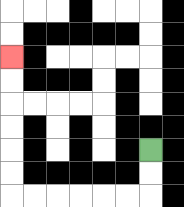{'start': '[6, 6]', 'end': '[0, 2]', 'path_directions': 'D,D,L,L,L,L,L,L,U,U,U,U,U,U', 'path_coordinates': '[[6, 6], [6, 7], [6, 8], [5, 8], [4, 8], [3, 8], [2, 8], [1, 8], [0, 8], [0, 7], [0, 6], [0, 5], [0, 4], [0, 3], [0, 2]]'}